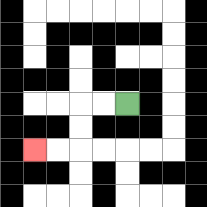{'start': '[5, 4]', 'end': '[1, 6]', 'path_directions': 'L,L,D,D,L,L', 'path_coordinates': '[[5, 4], [4, 4], [3, 4], [3, 5], [3, 6], [2, 6], [1, 6]]'}